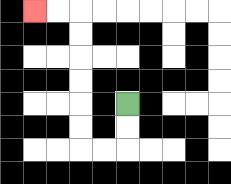{'start': '[5, 4]', 'end': '[1, 0]', 'path_directions': 'D,D,L,L,U,U,U,U,U,U,L,L', 'path_coordinates': '[[5, 4], [5, 5], [5, 6], [4, 6], [3, 6], [3, 5], [3, 4], [3, 3], [3, 2], [3, 1], [3, 0], [2, 0], [1, 0]]'}